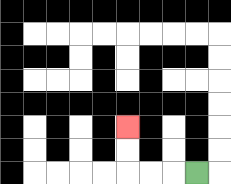{'start': '[8, 7]', 'end': '[5, 5]', 'path_directions': 'L,L,L,U,U', 'path_coordinates': '[[8, 7], [7, 7], [6, 7], [5, 7], [5, 6], [5, 5]]'}